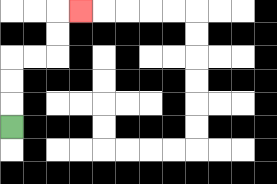{'start': '[0, 5]', 'end': '[3, 0]', 'path_directions': 'U,U,U,R,R,U,U,R', 'path_coordinates': '[[0, 5], [0, 4], [0, 3], [0, 2], [1, 2], [2, 2], [2, 1], [2, 0], [3, 0]]'}